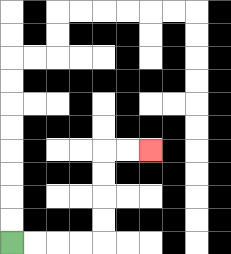{'start': '[0, 10]', 'end': '[6, 6]', 'path_directions': 'R,R,R,R,U,U,U,U,R,R', 'path_coordinates': '[[0, 10], [1, 10], [2, 10], [3, 10], [4, 10], [4, 9], [4, 8], [4, 7], [4, 6], [5, 6], [6, 6]]'}